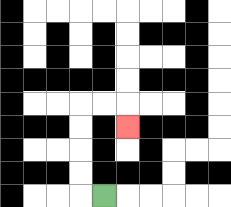{'start': '[4, 8]', 'end': '[5, 5]', 'path_directions': 'L,U,U,U,U,R,R,D', 'path_coordinates': '[[4, 8], [3, 8], [3, 7], [3, 6], [3, 5], [3, 4], [4, 4], [5, 4], [5, 5]]'}